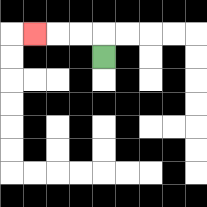{'start': '[4, 2]', 'end': '[1, 1]', 'path_directions': 'U,L,L,L', 'path_coordinates': '[[4, 2], [4, 1], [3, 1], [2, 1], [1, 1]]'}